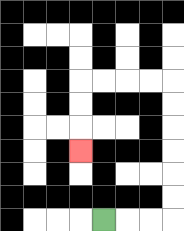{'start': '[4, 9]', 'end': '[3, 6]', 'path_directions': 'R,R,R,U,U,U,U,U,U,L,L,L,L,D,D,D', 'path_coordinates': '[[4, 9], [5, 9], [6, 9], [7, 9], [7, 8], [7, 7], [7, 6], [7, 5], [7, 4], [7, 3], [6, 3], [5, 3], [4, 3], [3, 3], [3, 4], [3, 5], [3, 6]]'}